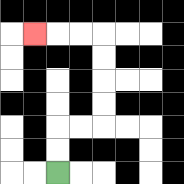{'start': '[2, 7]', 'end': '[1, 1]', 'path_directions': 'U,U,R,R,U,U,U,U,L,L,L', 'path_coordinates': '[[2, 7], [2, 6], [2, 5], [3, 5], [4, 5], [4, 4], [4, 3], [4, 2], [4, 1], [3, 1], [2, 1], [1, 1]]'}